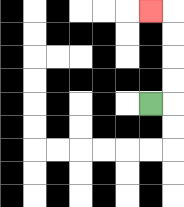{'start': '[6, 4]', 'end': '[6, 0]', 'path_directions': 'R,U,U,U,U,L', 'path_coordinates': '[[6, 4], [7, 4], [7, 3], [7, 2], [7, 1], [7, 0], [6, 0]]'}